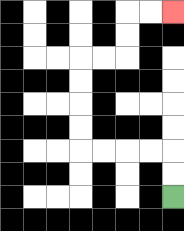{'start': '[7, 8]', 'end': '[7, 0]', 'path_directions': 'U,U,L,L,L,L,U,U,U,U,R,R,U,U,R,R', 'path_coordinates': '[[7, 8], [7, 7], [7, 6], [6, 6], [5, 6], [4, 6], [3, 6], [3, 5], [3, 4], [3, 3], [3, 2], [4, 2], [5, 2], [5, 1], [5, 0], [6, 0], [7, 0]]'}